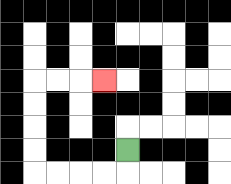{'start': '[5, 6]', 'end': '[4, 3]', 'path_directions': 'D,L,L,L,L,U,U,U,U,R,R,R', 'path_coordinates': '[[5, 6], [5, 7], [4, 7], [3, 7], [2, 7], [1, 7], [1, 6], [1, 5], [1, 4], [1, 3], [2, 3], [3, 3], [4, 3]]'}